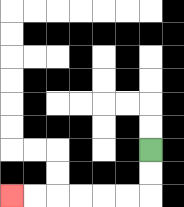{'start': '[6, 6]', 'end': '[0, 8]', 'path_directions': 'D,D,L,L,L,L,L,L', 'path_coordinates': '[[6, 6], [6, 7], [6, 8], [5, 8], [4, 8], [3, 8], [2, 8], [1, 8], [0, 8]]'}